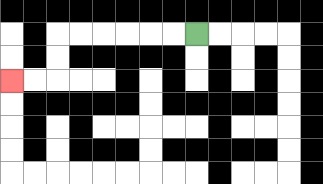{'start': '[8, 1]', 'end': '[0, 3]', 'path_directions': 'L,L,L,L,L,L,D,D,L,L', 'path_coordinates': '[[8, 1], [7, 1], [6, 1], [5, 1], [4, 1], [3, 1], [2, 1], [2, 2], [2, 3], [1, 3], [0, 3]]'}